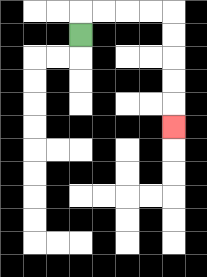{'start': '[3, 1]', 'end': '[7, 5]', 'path_directions': 'U,R,R,R,R,D,D,D,D,D', 'path_coordinates': '[[3, 1], [3, 0], [4, 0], [5, 0], [6, 0], [7, 0], [7, 1], [7, 2], [7, 3], [7, 4], [7, 5]]'}